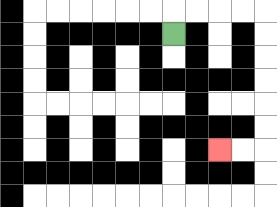{'start': '[7, 1]', 'end': '[9, 6]', 'path_directions': 'U,R,R,R,R,D,D,D,D,D,D,L,L', 'path_coordinates': '[[7, 1], [7, 0], [8, 0], [9, 0], [10, 0], [11, 0], [11, 1], [11, 2], [11, 3], [11, 4], [11, 5], [11, 6], [10, 6], [9, 6]]'}